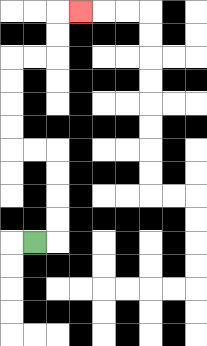{'start': '[1, 10]', 'end': '[3, 0]', 'path_directions': 'R,U,U,U,U,L,L,U,U,U,U,R,R,U,U,R', 'path_coordinates': '[[1, 10], [2, 10], [2, 9], [2, 8], [2, 7], [2, 6], [1, 6], [0, 6], [0, 5], [0, 4], [0, 3], [0, 2], [1, 2], [2, 2], [2, 1], [2, 0], [3, 0]]'}